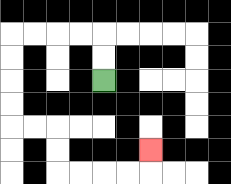{'start': '[4, 3]', 'end': '[6, 6]', 'path_directions': 'U,U,L,L,L,L,D,D,D,D,R,R,D,D,R,R,R,R,U', 'path_coordinates': '[[4, 3], [4, 2], [4, 1], [3, 1], [2, 1], [1, 1], [0, 1], [0, 2], [0, 3], [0, 4], [0, 5], [1, 5], [2, 5], [2, 6], [2, 7], [3, 7], [4, 7], [5, 7], [6, 7], [6, 6]]'}